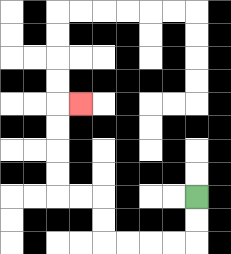{'start': '[8, 8]', 'end': '[3, 4]', 'path_directions': 'D,D,L,L,L,L,U,U,L,L,U,U,U,U,R', 'path_coordinates': '[[8, 8], [8, 9], [8, 10], [7, 10], [6, 10], [5, 10], [4, 10], [4, 9], [4, 8], [3, 8], [2, 8], [2, 7], [2, 6], [2, 5], [2, 4], [3, 4]]'}